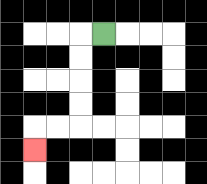{'start': '[4, 1]', 'end': '[1, 6]', 'path_directions': 'L,D,D,D,D,L,L,D', 'path_coordinates': '[[4, 1], [3, 1], [3, 2], [3, 3], [3, 4], [3, 5], [2, 5], [1, 5], [1, 6]]'}